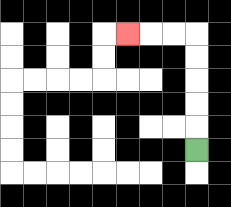{'start': '[8, 6]', 'end': '[5, 1]', 'path_directions': 'U,U,U,U,U,L,L,L', 'path_coordinates': '[[8, 6], [8, 5], [8, 4], [8, 3], [8, 2], [8, 1], [7, 1], [6, 1], [5, 1]]'}